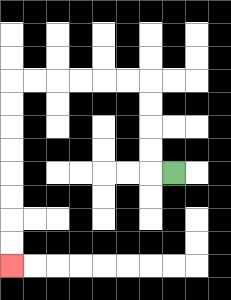{'start': '[7, 7]', 'end': '[0, 11]', 'path_directions': 'L,U,U,U,U,L,L,L,L,L,L,D,D,D,D,D,D,D,D', 'path_coordinates': '[[7, 7], [6, 7], [6, 6], [6, 5], [6, 4], [6, 3], [5, 3], [4, 3], [3, 3], [2, 3], [1, 3], [0, 3], [0, 4], [0, 5], [0, 6], [0, 7], [0, 8], [0, 9], [0, 10], [0, 11]]'}